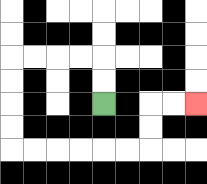{'start': '[4, 4]', 'end': '[8, 4]', 'path_directions': 'U,U,L,L,L,L,D,D,D,D,R,R,R,R,R,R,U,U,R,R', 'path_coordinates': '[[4, 4], [4, 3], [4, 2], [3, 2], [2, 2], [1, 2], [0, 2], [0, 3], [0, 4], [0, 5], [0, 6], [1, 6], [2, 6], [3, 6], [4, 6], [5, 6], [6, 6], [6, 5], [6, 4], [7, 4], [8, 4]]'}